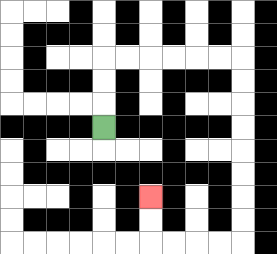{'start': '[4, 5]', 'end': '[6, 8]', 'path_directions': 'U,U,U,R,R,R,R,R,R,D,D,D,D,D,D,D,D,L,L,L,L,U,U', 'path_coordinates': '[[4, 5], [4, 4], [4, 3], [4, 2], [5, 2], [6, 2], [7, 2], [8, 2], [9, 2], [10, 2], [10, 3], [10, 4], [10, 5], [10, 6], [10, 7], [10, 8], [10, 9], [10, 10], [9, 10], [8, 10], [7, 10], [6, 10], [6, 9], [6, 8]]'}